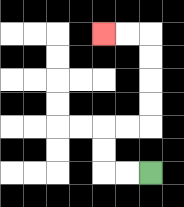{'start': '[6, 7]', 'end': '[4, 1]', 'path_directions': 'L,L,U,U,R,R,U,U,U,U,L,L', 'path_coordinates': '[[6, 7], [5, 7], [4, 7], [4, 6], [4, 5], [5, 5], [6, 5], [6, 4], [6, 3], [6, 2], [6, 1], [5, 1], [4, 1]]'}